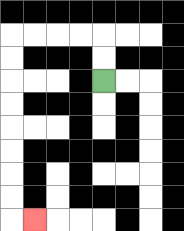{'start': '[4, 3]', 'end': '[1, 9]', 'path_directions': 'U,U,L,L,L,L,D,D,D,D,D,D,D,D,R', 'path_coordinates': '[[4, 3], [4, 2], [4, 1], [3, 1], [2, 1], [1, 1], [0, 1], [0, 2], [0, 3], [0, 4], [0, 5], [0, 6], [0, 7], [0, 8], [0, 9], [1, 9]]'}